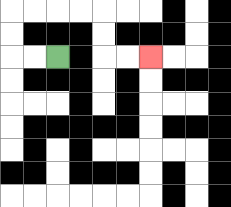{'start': '[2, 2]', 'end': '[6, 2]', 'path_directions': 'L,L,U,U,R,R,R,R,D,D,R,R', 'path_coordinates': '[[2, 2], [1, 2], [0, 2], [0, 1], [0, 0], [1, 0], [2, 0], [3, 0], [4, 0], [4, 1], [4, 2], [5, 2], [6, 2]]'}